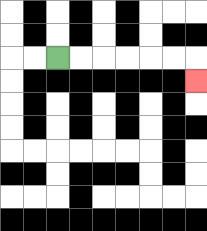{'start': '[2, 2]', 'end': '[8, 3]', 'path_directions': 'R,R,R,R,R,R,D', 'path_coordinates': '[[2, 2], [3, 2], [4, 2], [5, 2], [6, 2], [7, 2], [8, 2], [8, 3]]'}